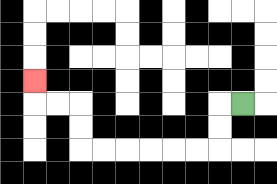{'start': '[10, 4]', 'end': '[1, 3]', 'path_directions': 'L,D,D,L,L,L,L,L,L,U,U,L,L,U', 'path_coordinates': '[[10, 4], [9, 4], [9, 5], [9, 6], [8, 6], [7, 6], [6, 6], [5, 6], [4, 6], [3, 6], [3, 5], [3, 4], [2, 4], [1, 4], [1, 3]]'}